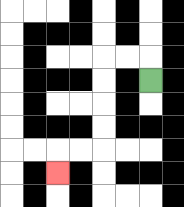{'start': '[6, 3]', 'end': '[2, 7]', 'path_directions': 'U,L,L,D,D,D,D,L,L,D', 'path_coordinates': '[[6, 3], [6, 2], [5, 2], [4, 2], [4, 3], [4, 4], [4, 5], [4, 6], [3, 6], [2, 6], [2, 7]]'}